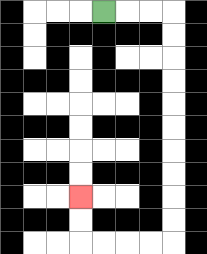{'start': '[4, 0]', 'end': '[3, 8]', 'path_directions': 'R,R,R,D,D,D,D,D,D,D,D,D,D,L,L,L,L,U,U', 'path_coordinates': '[[4, 0], [5, 0], [6, 0], [7, 0], [7, 1], [7, 2], [7, 3], [7, 4], [7, 5], [7, 6], [7, 7], [7, 8], [7, 9], [7, 10], [6, 10], [5, 10], [4, 10], [3, 10], [3, 9], [3, 8]]'}